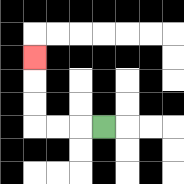{'start': '[4, 5]', 'end': '[1, 2]', 'path_directions': 'L,L,L,U,U,U', 'path_coordinates': '[[4, 5], [3, 5], [2, 5], [1, 5], [1, 4], [1, 3], [1, 2]]'}